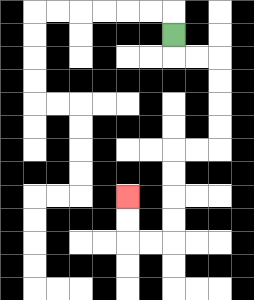{'start': '[7, 1]', 'end': '[5, 8]', 'path_directions': 'D,R,R,D,D,D,D,L,L,D,D,D,D,L,L,U,U', 'path_coordinates': '[[7, 1], [7, 2], [8, 2], [9, 2], [9, 3], [9, 4], [9, 5], [9, 6], [8, 6], [7, 6], [7, 7], [7, 8], [7, 9], [7, 10], [6, 10], [5, 10], [5, 9], [5, 8]]'}